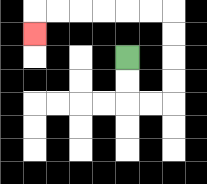{'start': '[5, 2]', 'end': '[1, 1]', 'path_directions': 'D,D,R,R,U,U,U,U,L,L,L,L,L,L,D', 'path_coordinates': '[[5, 2], [5, 3], [5, 4], [6, 4], [7, 4], [7, 3], [7, 2], [7, 1], [7, 0], [6, 0], [5, 0], [4, 0], [3, 0], [2, 0], [1, 0], [1, 1]]'}